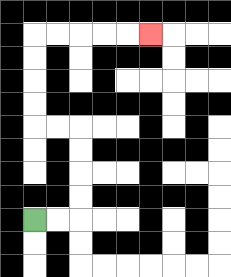{'start': '[1, 9]', 'end': '[6, 1]', 'path_directions': 'R,R,U,U,U,U,L,L,U,U,U,U,R,R,R,R,R', 'path_coordinates': '[[1, 9], [2, 9], [3, 9], [3, 8], [3, 7], [3, 6], [3, 5], [2, 5], [1, 5], [1, 4], [1, 3], [1, 2], [1, 1], [2, 1], [3, 1], [4, 1], [5, 1], [6, 1]]'}